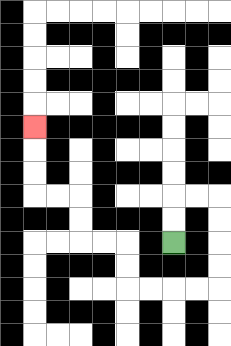{'start': '[7, 10]', 'end': '[1, 5]', 'path_directions': 'U,U,R,R,D,D,D,D,L,L,L,L,U,U,L,L,U,U,L,L,U,U,U', 'path_coordinates': '[[7, 10], [7, 9], [7, 8], [8, 8], [9, 8], [9, 9], [9, 10], [9, 11], [9, 12], [8, 12], [7, 12], [6, 12], [5, 12], [5, 11], [5, 10], [4, 10], [3, 10], [3, 9], [3, 8], [2, 8], [1, 8], [1, 7], [1, 6], [1, 5]]'}